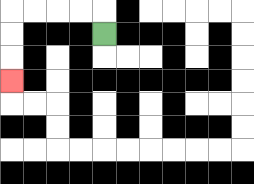{'start': '[4, 1]', 'end': '[0, 3]', 'path_directions': 'U,L,L,L,L,D,D,D', 'path_coordinates': '[[4, 1], [4, 0], [3, 0], [2, 0], [1, 0], [0, 0], [0, 1], [0, 2], [0, 3]]'}